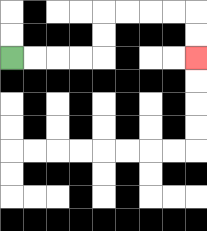{'start': '[0, 2]', 'end': '[8, 2]', 'path_directions': 'R,R,R,R,U,U,R,R,R,R,D,D', 'path_coordinates': '[[0, 2], [1, 2], [2, 2], [3, 2], [4, 2], [4, 1], [4, 0], [5, 0], [6, 0], [7, 0], [8, 0], [8, 1], [8, 2]]'}